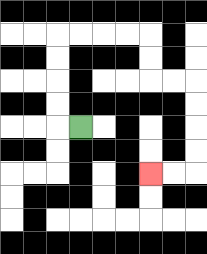{'start': '[3, 5]', 'end': '[6, 7]', 'path_directions': 'L,U,U,U,U,R,R,R,R,D,D,R,R,D,D,D,D,L,L', 'path_coordinates': '[[3, 5], [2, 5], [2, 4], [2, 3], [2, 2], [2, 1], [3, 1], [4, 1], [5, 1], [6, 1], [6, 2], [6, 3], [7, 3], [8, 3], [8, 4], [8, 5], [8, 6], [8, 7], [7, 7], [6, 7]]'}